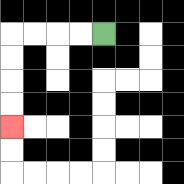{'start': '[4, 1]', 'end': '[0, 5]', 'path_directions': 'L,L,L,L,D,D,D,D', 'path_coordinates': '[[4, 1], [3, 1], [2, 1], [1, 1], [0, 1], [0, 2], [0, 3], [0, 4], [0, 5]]'}